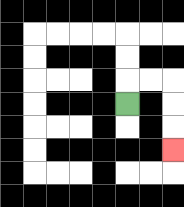{'start': '[5, 4]', 'end': '[7, 6]', 'path_directions': 'U,R,R,D,D,D', 'path_coordinates': '[[5, 4], [5, 3], [6, 3], [7, 3], [7, 4], [7, 5], [7, 6]]'}